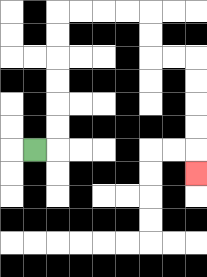{'start': '[1, 6]', 'end': '[8, 7]', 'path_directions': 'R,U,U,U,U,U,U,R,R,R,R,D,D,R,R,D,D,D,D,D', 'path_coordinates': '[[1, 6], [2, 6], [2, 5], [2, 4], [2, 3], [2, 2], [2, 1], [2, 0], [3, 0], [4, 0], [5, 0], [6, 0], [6, 1], [6, 2], [7, 2], [8, 2], [8, 3], [8, 4], [8, 5], [8, 6], [8, 7]]'}